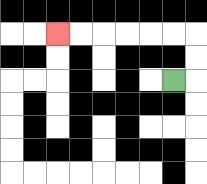{'start': '[7, 3]', 'end': '[2, 1]', 'path_directions': 'R,U,U,L,L,L,L,L,L', 'path_coordinates': '[[7, 3], [8, 3], [8, 2], [8, 1], [7, 1], [6, 1], [5, 1], [4, 1], [3, 1], [2, 1]]'}